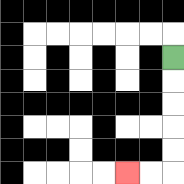{'start': '[7, 2]', 'end': '[5, 7]', 'path_directions': 'D,D,D,D,D,L,L', 'path_coordinates': '[[7, 2], [7, 3], [7, 4], [7, 5], [7, 6], [7, 7], [6, 7], [5, 7]]'}